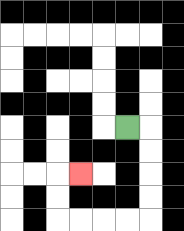{'start': '[5, 5]', 'end': '[3, 7]', 'path_directions': 'R,D,D,D,D,L,L,L,L,U,U,R', 'path_coordinates': '[[5, 5], [6, 5], [6, 6], [6, 7], [6, 8], [6, 9], [5, 9], [4, 9], [3, 9], [2, 9], [2, 8], [2, 7], [3, 7]]'}